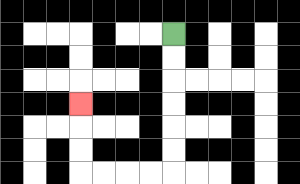{'start': '[7, 1]', 'end': '[3, 4]', 'path_directions': 'D,D,D,D,D,D,L,L,L,L,U,U,U', 'path_coordinates': '[[7, 1], [7, 2], [7, 3], [7, 4], [7, 5], [7, 6], [7, 7], [6, 7], [5, 7], [4, 7], [3, 7], [3, 6], [3, 5], [3, 4]]'}